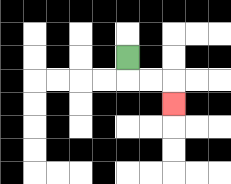{'start': '[5, 2]', 'end': '[7, 4]', 'path_directions': 'D,R,R,D', 'path_coordinates': '[[5, 2], [5, 3], [6, 3], [7, 3], [7, 4]]'}